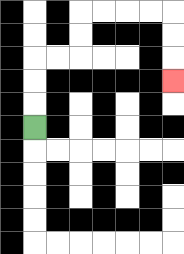{'start': '[1, 5]', 'end': '[7, 3]', 'path_directions': 'U,U,U,R,R,U,U,R,R,R,R,D,D,D', 'path_coordinates': '[[1, 5], [1, 4], [1, 3], [1, 2], [2, 2], [3, 2], [3, 1], [3, 0], [4, 0], [5, 0], [6, 0], [7, 0], [7, 1], [7, 2], [7, 3]]'}